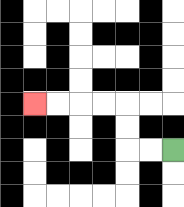{'start': '[7, 6]', 'end': '[1, 4]', 'path_directions': 'L,L,U,U,L,L,L,L', 'path_coordinates': '[[7, 6], [6, 6], [5, 6], [5, 5], [5, 4], [4, 4], [3, 4], [2, 4], [1, 4]]'}